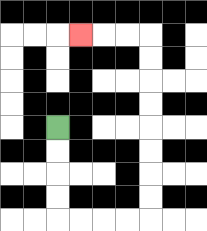{'start': '[2, 5]', 'end': '[3, 1]', 'path_directions': 'D,D,D,D,R,R,R,R,U,U,U,U,U,U,U,U,L,L,L', 'path_coordinates': '[[2, 5], [2, 6], [2, 7], [2, 8], [2, 9], [3, 9], [4, 9], [5, 9], [6, 9], [6, 8], [6, 7], [6, 6], [6, 5], [6, 4], [6, 3], [6, 2], [6, 1], [5, 1], [4, 1], [3, 1]]'}